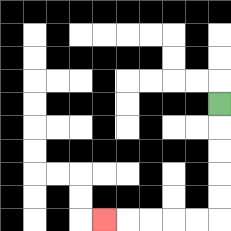{'start': '[9, 4]', 'end': '[4, 9]', 'path_directions': 'D,D,D,D,D,L,L,L,L,L', 'path_coordinates': '[[9, 4], [9, 5], [9, 6], [9, 7], [9, 8], [9, 9], [8, 9], [7, 9], [6, 9], [5, 9], [4, 9]]'}